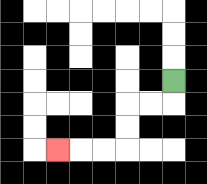{'start': '[7, 3]', 'end': '[2, 6]', 'path_directions': 'D,L,L,D,D,L,L,L', 'path_coordinates': '[[7, 3], [7, 4], [6, 4], [5, 4], [5, 5], [5, 6], [4, 6], [3, 6], [2, 6]]'}